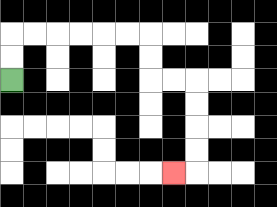{'start': '[0, 3]', 'end': '[7, 7]', 'path_directions': 'U,U,R,R,R,R,R,R,D,D,R,R,D,D,D,D,L', 'path_coordinates': '[[0, 3], [0, 2], [0, 1], [1, 1], [2, 1], [3, 1], [4, 1], [5, 1], [6, 1], [6, 2], [6, 3], [7, 3], [8, 3], [8, 4], [8, 5], [8, 6], [8, 7], [7, 7]]'}